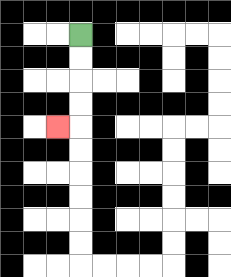{'start': '[3, 1]', 'end': '[2, 5]', 'path_directions': 'D,D,D,D,L', 'path_coordinates': '[[3, 1], [3, 2], [3, 3], [3, 4], [3, 5], [2, 5]]'}